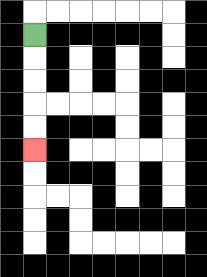{'start': '[1, 1]', 'end': '[1, 6]', 'path_directions': 'D,D,D,D,D', 'path_coordinates': '[[1, 1], [1, 2], [1, 3], [1, 4], [1, 5], [1, 6]]'}